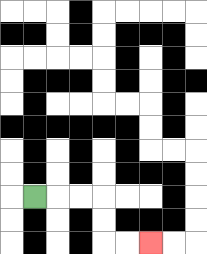{'start': '[1, 8]', 'end': '[6, 10]', 'path_directions': 'R,R,R,D,D,R,R', 'path_coordinates': '[[1, 8], [2, 8], [3, 8], [4, 8], [4, 9], [4, 10], [5, 10], [6, 10]]'}